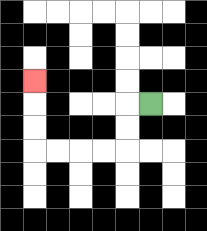{'start': '[6, 4]', 'end': '[1, 3]', 'path_directions': 'L,D,D,L,L,L,L,U,U,U', 'path_coordinates': '[[6, 4], [5, 4], [5, 5], [5, 6], [4, 6], [3, 6], [2, 6], [1, 6], [1, 5], [1, 4], [1, 3]]'}